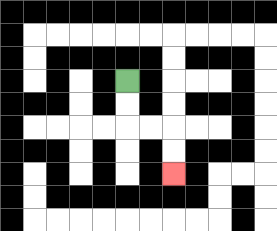{'start': '[5, 3]', 'end': '[7, 7]', 'path_directions': 'D,D,R,R,D,D', 'path_coordinates': '[[5, 3], [5, 4], [5, 5], [6, 5], [7, 5], [7, 6], [7, 7]]'}